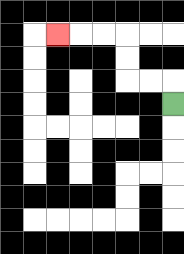{'start': '[7, 4]', 'end': '[2, 1]', 'path_directions': 'U,L,L,U,U,L,L,L', 'path_coordinates': '[[7, 4], [7, 3], [6, 3], [5, 3], [5, 2], [5, 1], [4, 1], [3, 1], [2, 1]]'}